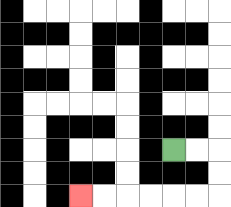{'start': '[7, 6]', 'end': '[3, 8]', 'path_directions': 'R,R,D,D,L,L,L,L,L,L', 'path_coordinates': '[[7, 6], [8, 6], [9, 6], [9, 7], [9, 8], [8, 8], [7, 8], [6, 8], [5, 8], [4, 8], [3, 8]]'}